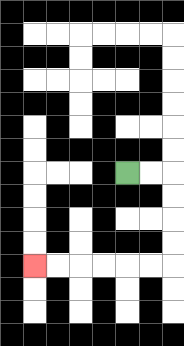{'start': '[5, 7]', 'end': '[1, 11]', 'path_directions': 'R,R,D,D,D,D,L,L,L,L,L,L', 'path_coordinates': '[[5, 7], [6, 7], [7, 7], [7, 8], [7, 9], [7, 10], [7, 11], [6, 11], [5, 11], [4, 11], [3, 11], [2, 11], [1, 11]]'}